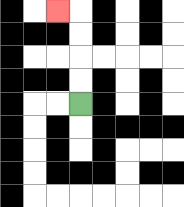{'start': '[3, 4]', 'end': '[2, 0]', 'path_directions': 'U,U,U,U,L', 'path_coordinates': '[[3, 4], [3, 3], [3, 2], [3, 1], [3, 0], [2, 0]]'}